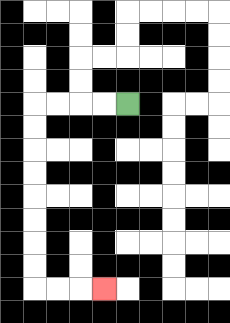{'start': '[5, 4]', 'end': '[4, 12]', 'path_directions': 'L,L,L,L,D,D,D,D,D,D,D,D,R,R,R', 'path_coordinates': '[[5, 4], [4, 4], [3, 4], [2, 4], [1, 4], [1, 5], [1, 6], [1, 7], [1, 8], [1, 9], [1, 10], [1, 11], [1, 12], [2, 12], [3, 12], [4, 12]]'}